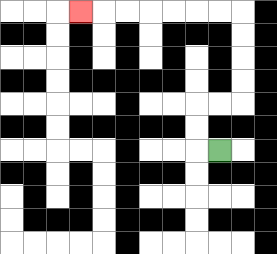{'start': '[9, 6]', 'end': '[3, 0]', 'path_directions': 'L,U,U,R,R,U,U,U,U,L,L,L,L,L,L,L', 'path_coordinates': '[[9, 6], [8, 6], [8, 5], [8, 4], [9, 4], [10, 4], [10, 3], [10, 2], [10, 1], [10, 0], [9, 0], [8, 0], [7, 0], [6, 0], [5, 0], [4, 0], [3, 0]]'}